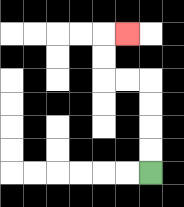{'start': '[6, 7]', 'end': '[5, 1]', 'path_directions': 'U,U,U,U,L,L,U,U,R', 'path_coordinates': '[[6, 7], [6, 6], [6, 5], [6, 4], [6, 3], [5, 3], [4, 3], [4, 2], [4, 1], [5, 1]]'}